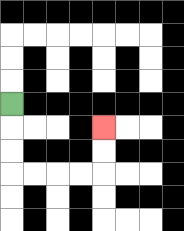{'start': '[0, 4]', 'end': '[4, 5]', 'path_directions': 'D,D,D,R,R,R,R,U,U', 'path_coordinates': '[[0, 4], [0, 5], [0, 6], [0, 7], [1, 7], [2, 7], [3, 7], [4, 7], [4, 6], [4, 5]]'}